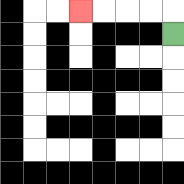{'start': '[7, 1]', 'end': '[3, 0]', 'path_directions': 'U,L,L,L,L', 'path_coordinates': '[[7, 1], [7, 0], [6, 0], [5, 0], [4, 0], [3, 0]]'}